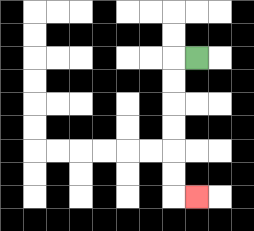{'start': '[8, 2]', 'end': '[8, 8]', 'path_directions': 'L,D,D,D,D,D,D,R', 'path_coordinates': '[[8, 2], [7, 2], [7, 3], [7, 4], [7, 5], [7, 6], [7, 7], [7, 8], [8, 8]]'}